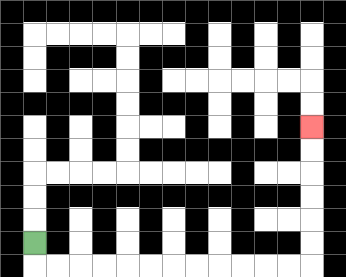{'start': '[1, 10]', 'end': '[13, 5]', 'path_directions': 'D,R,R,R,R,R,R,R,R,R,R,R,R,U,U,U,U,U,U', 'path_coordinates': '[[1, 10], [1, 11], [2, 11], [3, 11], [4, 11], [5, 11], [6, 11], [7, 11], [8, 11], [9, 11], [10, 11], [11, 11], [12, 11], [13, 11], [13, 10], [13, 9], [13, 8], [13, 7], [13, 6], [13, 5]]'}